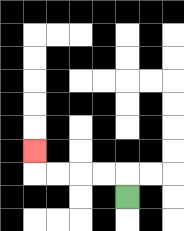{'start': '[5, 8]', 'end': '[1, 6]', 'path_directions': 'U,L,L,L,L,U', 'path_coordinates': '[[5, 8], [5, 7], [4, 7], [3, 7], [2, 7], [1, 7], [1, 6]]'}